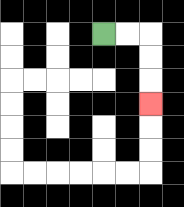{'start': '[4, 1]', 'end': '[6, 4]', 'path_directions': 'R,R,D,D,D', 'path_coordinates': '[[4, 1], [5, 1], [6, 1], [6, 2], [6, 3], [6, 4]]'}